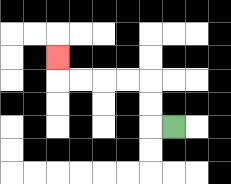{'start': '[7, 5]', 'end': '[2, 2]', 'path_directions': 'L,U,U,L,L,L,L,U', 'path_coordinates': '[[7, 5], [6, 5], [6, 4], [6, 3], [5, 3], [4, 3], [3, 3], [2, 3], [2, 2]]'}